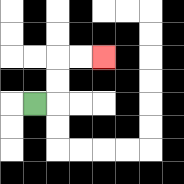{'start': '[1, 4]', 'end': '[4, 2]', 'path_directions': 'R,U,U,R,R', 'path_coordinates': '[[1, 4], [2, 4], [2, 3], [2, 2], [3, 2], [4, 2]]'}